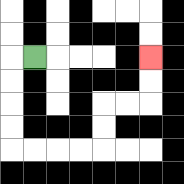{'start': '[1, 2]', 'end': '[6, 2]', 'path_directions': 'L,D,D,D,D,R,R,R,R,U,U,R,R,U,U', 'path_coordinates': '[[1, 2], [0, 2], [0, 3], [0, 4], [0, 5], [0, 6], [1, 6], [2, 6], [3, 6], [4, 6], [4, 5], [4, 4], [5, 4], [6, 4], [6, 3], [6, 2]]'}